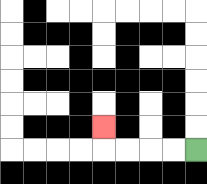{'start': '[8, 6]', 'end': '[4, 5]', 'path_directions': 'L,L,L,L,U', 'path_coordinates': '[[8, 6], [7, 6], [6, 6], [5, 6], [4, 6], [4, 5]]'}